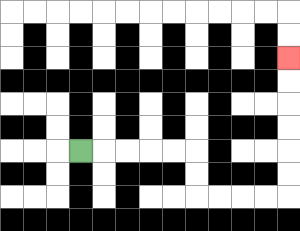{'start': '[3, 6]', 'end': '[12, 2]', 'path_directions': 'R,R,R,R,R,D,D,R,R,R,R,U,U,U,U,U,U', 'path_coordinates': '[[3, 6], [4, 6], [5, 6], [6, 6], [7, 6], [8, 6], [8, 7], [8, 8], [9, 8], [10, 8], [11, 8], [12, 8], [12, 7], [12, 6], [12, 5], [12, 4], [12, 3], [12, 2]]'}